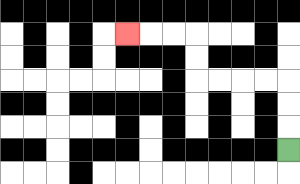{'start': '[12, 6]', 'end': '[5, 1]', 'path_directions': 'U,U,U,L,L,L,L,U,U,L,L,L', 'path_coordinates': '[[12, 6], [12, 5], [12, 4], [12, 3], [11, 3], [10, 3], [9, 3], [8, 3], [8, 2], [8, 1], [7, 1], [6, 1], [5, 1]]'}